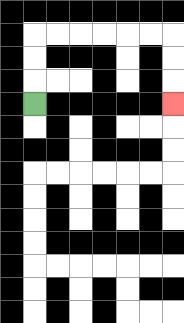{'start': '[1, 4]', 'end': '[7, 4]', 'path_directions': 'U,U,U,R,R,R,R,R,R,D,D,D', 'path_coordinates': '[[1, 4], [1, 3], [1, 2], [1, 1], [2, 1], [3, 1], [4, 1], [5, 1], [6, 1], [7, 1], [7, 2], [7, 3], [7, 4]]'}